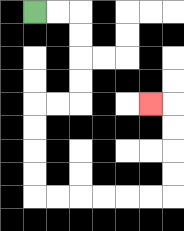{'start': '[1, 0]', 'end': '[6, 4]', 'path_directions': 'R,R,D,D,D,D,L,L,D,D,D,D,R,R,R,R,R,R,U,U,U,U,L', 'path_coordinates': '[[1, 0], [2, 0], [3, 0], [3, 1], [3, 2], [3, 3], [3, 4], [2, 4], [1, 4], [1, 5], [1, 6], [1, 7], [1, 8], [2, 8], [3, 8], [4, 8], [5, 8], [6, 8], [7, 8], [7, 7], [7, 6], [7, 5], [7, 4], [6, 4]]'}